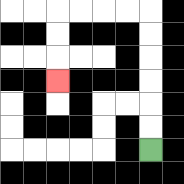{'start': '[6, 6]', 'end': '[2, 3]', 'path_directions': 'U,U,U,U,U,U,L,L,L,L,D,D,D', 'path_coordinates': '[[6, 6], [6, 5], [6, 4], [6, 3], [6, 2], [6, 1], [6, 0], [5, 0], [4, 0], [3, 0], [2, 0], [2, 1], [2, 2], [2, 3]]'}